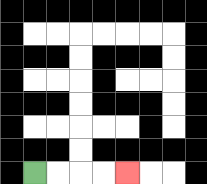{'start': '[1, 7]', 'end': '[5, 7]', 'path_directions': 'R,R,R,R', 'path_coordinates': '[[1, 7], [2, 7], [3, 7], [4, 7], [5, 7]]'}